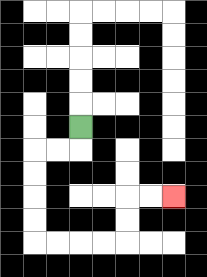{'start': '[3, 5]', 'end': '[7, 8]', 'path_directions': 'D,L,L,D,D,D,D,R,R,R,R,U,U,R,R', 'path_coordinates': '[[3, 5], [3, 6], [2, 6], [1, 6], [1, 7], [1, 8], [1, 9], [1, 10], [2, 10], [3, 10], [4, 10], [5, 10], [5, 9], [5, 8], [6, 8], [7, 8]]'}